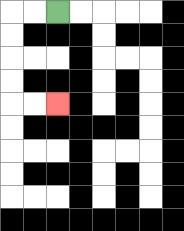{'start': '[2, 0]', 'end': '[2, 4]', 'path_directions': 'L,L,D,D,D,D,R,R', 'path_coordinates': '[[2, 0], [1, 0], [0, 0], [0, 1], [0, 2], [0, 3], [0, 4], [1, 4], [2, 4]]'}